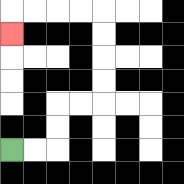{'start': '[0, 6]', 'end': '[0, 1]', 'path_directions': 'R,R,U,U,R,R,U,U,U,U,L,L,L,L,D', 'path_coordinates': '[[0, 6], [1, 6], [2, 6], [2, 5], [2, 4], [3, 4], [4, 4], [4, 3], [4, 2], [4, 1], [4, 0], [3, 0], [2, 0], [1, 0], [0, 0], [0, 1]]'}